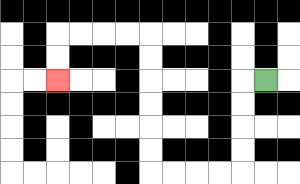{'start': '[11, 3]', 'end': '[2, 3]', 'path_directions': 'L,D,D,D,D,L,L,L,L,U,U,U,U,U,U,L,L,L,L,D,D', 'path_coordinates': '[[11, 3], [10, 3], [10, 4], [10, 5], [10, 6], [10, 7], [9, 7], [8, 7], [7, 7], [6, 7], [6, 6], [6, 5], [6, 4], [6, 3], [6, 2], [6, 1], [5, 1], [4, 1], [3, 1], [2, 1], [2, 2], [2, 3]]'}